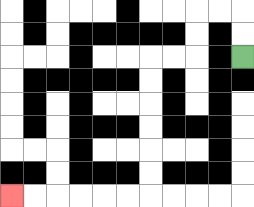{'start': '[10, 2]', 'end': '[0, 8]', 'path_directions': 'U,U,L,L,D,D,L,L,D,D,D,D,D,D,L,L,L,L,L,L', 'path_coordinates': '[[10, 2], [10, 1], [10, 0], [9, 0], [8, 0], [8, 1], [8, 2], [7, 2], [6, 2], [6, 3], [6, 4], [6, 5], [6, 6], [6, 7], [6, 8], [5, 8], [4, 8], [3, 8], [2, 8], [1, 8], [0, 8]]'}